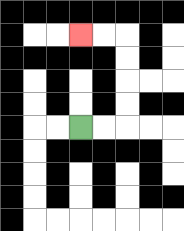{'start': '[3, 5]', 'end': '[3, 1]', 'path_directions': 'R,R,U,U,U,U,L,L', 'path_coordinates': '[[3, 5], [4, 5], [5, 5], [5, 4], [5, 3], [5, 2], [5, 1], [4, 1], [3, 1]]'}